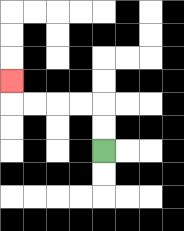{'start': '[4, 6]', 'end': '[0, 3]', 'path_directions': 'U,U,L,L,L,L,U', 'path_coordinates': '[[4, 6], [4, 5], [4, 4], [3, 4], [2, 4], [1, 4], [0, 4], [0, 3]]'}